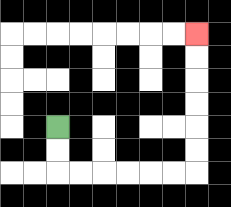{'start': '[2, 5]', 'end': '[8, 1]', 'path_directions': 'D,D,R,R,R,R,R,R,U,U,U,U,U,U', 'path_coordinates': '[[2, 5], [2, 6], [2, 7], [3, 7], [4, 7], [5, 7], [6, 7], [7, 7], [8, 7], [8, 6], [8, 5], [8, 4], [8, 3], [8, 2], [8, 1]]'}